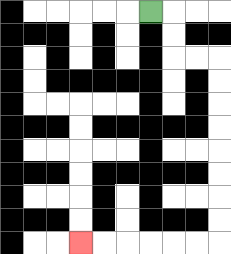{'start': '[6, 0]', 'end': '[3, 10]', 'path_directions': 'R,D,D,R,R,D,D,D,D,D,D,D,D,L,L,L,L,L,L', 'path_coordinates': '[[6, 0], [7, 0], [7, 1], [7, 2], [8, 2], [9, 2], [9, 3], [9, 4], [9, 5], [9, 6], [9, 7], [9, 8], [9, 9], [9, 10], [8, 10], [7, 10], [6, 10], [5, 10], [4, 10], [3, 10]]'}